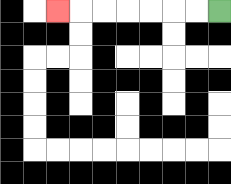{'start': '[9, 0]', 'end': '[2, 0]', 'path_directions': 'L,L,L,L,L,L,L', 'path_coordinates': '[[9, 0], [8, 0], [7, 0], [6, 0], [5, 0], [4, 0], [3, 0], [2, 0]]'}